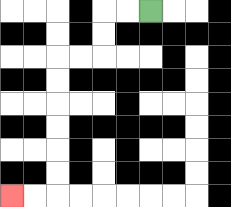{'start': '[6, 0]', 'end': '[0, 8]', 'path_directions': 'L,L,D,D,L,L,D,D,D,D,D,D,L,L', 'path_coordinates': '[[6, 0], [5, 0], [4, 0], [4, 1], [4, 2], [3, 2], [2, 2], [2, 3], [2, 4], [2, 5], [2, 6], [2, 7], [2, 8], [1, 8], [0, 8]]'}